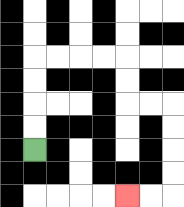{'start': '[1, 6]', 'end': '[5, 8]', 'path_directions': 'U,U,U,U,R,R,R,R,D,D,R,R,D,D,D,D,L,L', 'path_coordinates': '[[1, 6], [1, 5], [1, 4], [1, 3], [1, 2], [2, 2], [3, 2], [4, 2], [5, 2], [5, 3], [5, 4], [6, 4], [7, 4], [7, 5], [7, 6], [7, 7], [7, 8], [6, 8], [5, 8]]'}